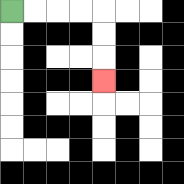{'start': '[0, 0]', 'end': '[4, 3]', 'path_directions': 'R,R,R,R,D,D,D', 'path_coordinates': '[[0, 0], [1, 0], [2, 0], [3, 0], [4, 0], [4, 1], [4, 2], [4, 3]]'}